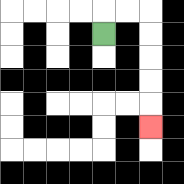{'start': '[4, 1]', 'end': '[6, 5]', 'path_directions': 'U,R,R,D,D,D,D,D', 'path_coordinates': '[[4, 1], [4, 0], [5, 0], [6, 0], [6, 1], [6, 2], [6, 3], [6, 4], [6, 5]]'}